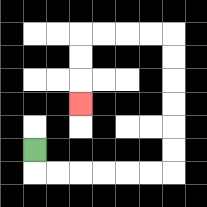{'start': '[1, 6]', 'end': '[3, 4]', 'path_directions': 'D,R,R,R,R,R,R,U,U,U,U,U,U,L,L,L,L,D,D,D', 'path_coordinates': '[[1, 6], [1, 7], [2, 7], [3, 7], [4, 7], [5, 7], [6, 7], [7, 7], [7, 6], [7, 5], [7, 4], [7, 3], [7, 2], [7, 1], [6, 1], [5, 1], [4, 1], [3, 1], [3, 2], [3, 3], [3, 4]]'}